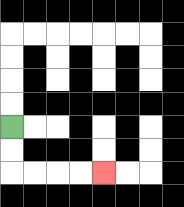{'start': '[0, 5]', 'end': '[4, 7]', 'path_directions': 'D,D,R,R,R,R', 'path_coordinates': '[[0, 5], [0, 6], [0, 7], [1, 7], [2, 7], [3, 7], [4, 7]]'}